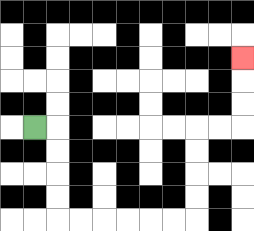{'start': '[1, 5]', 'end': '[10, 2]', 'path_directions': 'R,D,D,D,D,R,R,R,R,R,R,U,U,U,U,R,R,U,U,U', 'path_coordinates': '[[1, 5], [2, 5], [2, 6], [2, 7], [2, 8], [2, 9], [3, 9], [4, 9], [5, 9], [6, 9], [7, 9], [8, 9], [8, 8], [8, 7], [8, 6], [8, 5], [9, 5], [10, 5], [10, 4], [10, 3], [10, 2]]'}